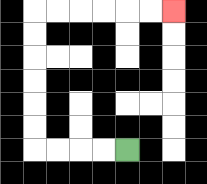{'start': '[5, 6]', 'end': '[7, 0]', 'path_directions': 'L,L,L,L,U,U,U,U,U,U,R,R,R,R,R,R', 'path_coordinates': '[[5, 6], [4, 6], [3, 6], [2, 6], [1, 6], [1, 5], [1, 4], [1, 3], [1, 2], [1, 1], [1, 0], [2, 0], [3, 0], [4, 0], [5, 0], [6, 0], [7, 0]]'}